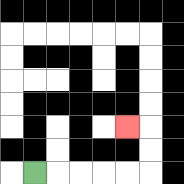{'start': '[1, 7]', 'end': '[5, 5]', 'path_directions': 'R,R,R,R,R,U,U,L', 'path_coordinates': '[[1, 7], [2, 7], [3, 7], [4, 7], [5, 7], [6, 7], [6, 6], [6, 5], [5, 5]]'}